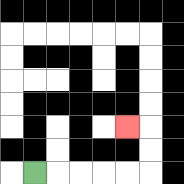{'start': '[1, 7]', 'end': '[5, 5]', 'path_directions': 'R,R,R,R,R,U,U,L', 'path_coordinates': '[[1, 7], [2, 7], [3, 7], [4, 7], [5, 7], [6, 7], [6, 6], [6, 5], [5, 5]]'}